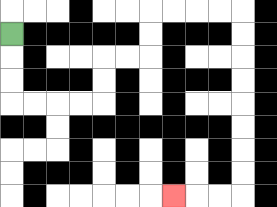{'start': '[0, 1]', 'end': '[7, 8]', 'path_directions': 'D,D,D,R,R,R,R,U,U,R,R,U,U,R,R,R,R,D,D,D,D,D,D,D,D,L,L,L', 'path_coordinates': '[[0, 1], [0, 2], [0, 3], [0, 4], [1, 4], [2, 4], [3, 4], [4, 4], [4, 3], [4, 2], [5, 2], [6, 2], [6, 1], [6, 0], [7, 0], [8, 0], [9, 0], [10, 0], [10, 1], [10, 2], [10, 3], [10, 4], [10, 5], [10, 6], [10, 7], [10, 8], [9, 8], [8, 8], [7, 8]]'}